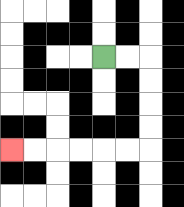{'start': '[4, 2]', 'end': '[0, 6]', 'path_directions': 'R,R,D,D,D,D,L,L,L,L,L,L', 'path_coordinates': '[[4, 2], [5, 2], [6, 2], [6, 3], [6, 4], [6, 5], [6, 6], [5, 6], [4, 6], [3, 6], [2, 6], [1, 6], [0, 6]]'}